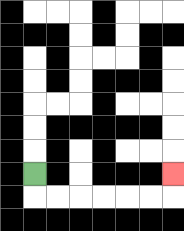{'start': '[1, 7]', 'end': '[7, 7]', 'path_directions': 'D,R,R,R,R,R,R,U', 'path_coordinates': '[[1, 7], [1, 8], [2, 8], [3, 8], [4, 8], [5, 8], [6, 8], [7, 8], [7, 7]]'}